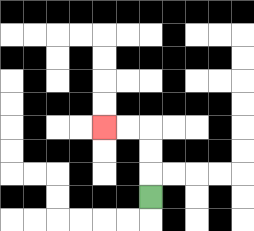{'start': '[6, 8]', 'end': '[4, 5]', 'path_directions': 'U,U,U,L,L', 'path_coordinates': '[[6, 8], [6, 7], [6, 6], [6, 5], [5, 5], [4, 5]]'}